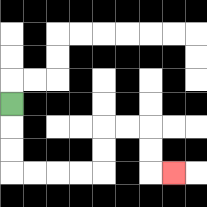{'start': '[0, 4]', 'end': '[7, 7]', 'path_directions': 'D,D,D,R,R,R,R,U,U,R,R,D,D,R', 'path_coordinates': '[[0, 4], [0, 5], [0, 6], [0, 7], [1, 7], [2, 7], [3, 7], [4, 7], [4, 6], [4, 5], [5, 5], [6, 5], [6, 6], [6, 7], [7, 7]]'}